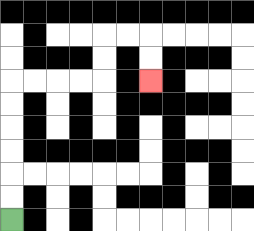{'start': '[0, 9]', 'end': '[6, 3]', 'path_directions': 'U,U,U,U,U,U,R,R,R,R,U,U,R,R,D,D', 'path_coordinates': '[[0, 9], [0, 8], [0, 7], [0, 6], [0, 5], [0, 4], [0, 3], [1, 3], [2, 3], [3, 3], [4, 3], [4, 2], [4, 1], [5, 1], [6, 1], [6, 2], [6, 3]]'}